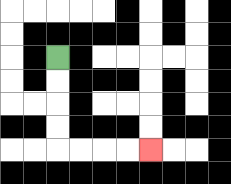{'start': '[2, 2]', 'end': '[6, 6]', 'path_directions': 'D,D,D,D,R,R,R,R', 'path_coordinates': '[[2, 2], [2, 3], [2, 4], [2, 5], [2, 6], [3, 6], [4, 6], [5, 6], [6, 6]]'}